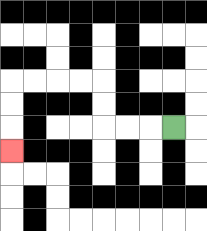{'start': '[7, 5]', 'end': '[0, 6]', 'path_directions': 'L,L,L,U,U,L,L,L,L,D,D,D', 'path_coordinates': '[[7, 5], [6, 5], [5, 5], [4, 5], [4, 4], [4, 3], [3, 3], [2, 3], [1, 3], [0, 3], [0, 4], [0, 5], [0, 6]]'}